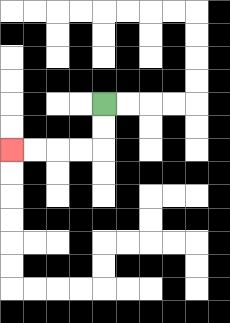{'start': '[4, 4]', 'end': '[0, 6]', 'path_directions': 'D,D,L,L,L,L', 'path_coordinates': '[[4, 4], [4, 5], [4, 6], [3, 6], [2, 6], [1, 6], [0, 6]]'}